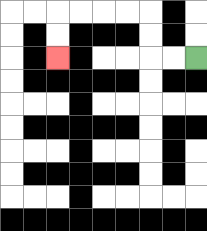{'start': '[8, 2]', 'end': '[2, 2]', 'path_directions': 'L,L,U,U,L,L,L,L,D,D', 'path_coordinates': '[[8, 2], [7, 2], [6, 2], [6, 1], [6, 0], [5, 0], [4, 0], [3, 0], [2, 0], [2, 1], [2, 2]]'}